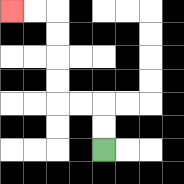{'start': '[4, 6]', 'end': '[0, 0]', 'path_directions': 'U,U,L,L,U,U,U,U,L,L', 'path_coordinates': '[[4, 6], [4, 5], [4, 4], [3, 4], [2, 4], [2, 3], [2, 2], [2, 1], [2, 0], [1, 0], [0, 0]]'}